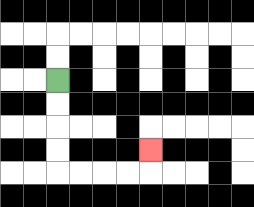{'start': '[2, 3]', 'end': '[6, 6]', 'path_directions': 'D,D,D,D,R,R,R,R,U', 'path_coordinates': '[[2, 3], [2, 4], [2, 5], [2, 6], [2, 7], [3, 7], [4, 7], [5, 7], [6, 7], [6, 6]]'}